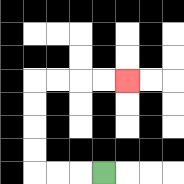{'start': '[4, 7]', 'end': '[5, 3]', 'path_directions': 'L,L,L,U,U,U,U,R,R,R,R', 'path_coordinates': '[[4, 7], [3, 7], [2, 7], [1, 7], [1, 6], [1, 5], [1, 4], [1, 3], [2, 3], [3, 3], [4, 3], [5, 3]]'}